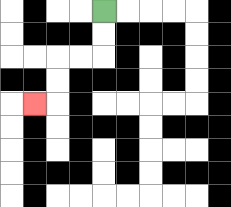{'start': '[4, 0]', 'end': '[1, 4]', 'path_directions': 'D,D,L,L,D,D,L', 'path_coordinates': '[[4, 0], [4, 1], [4, 2], [3, 2], [2, 2], [2, 3], [2, 4], [1, 4]]'}